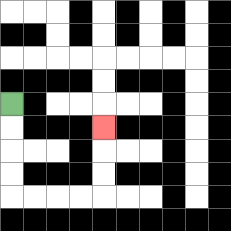{'start': '[0, 4]', 'end': '[4, 5]', 'path_directions': 'D,D,D,D,R,R,R,R,U,U,U', 'path_coordinates': '[[0, 4], [0, 5], [0, 6], [0, 7], [0, 8], [1, 8], [2, 8], [3, 8], [4, 8], [4, 7], [4, 6], [4, 5]]'}